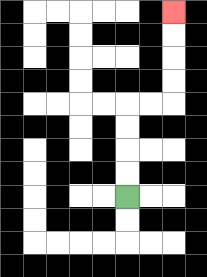{'start': '[5, 8]', 'end': '[7, 0]', 'path_directions': 'U,U,U,U,R,R,U,U,U,U', 'path_coordinates': '[[5, 8], [5, 7], [5, 6], [5, 5], [5, 4], [6, 4], [7, 4], [7, 3], [7, 2], [7, 1], [7, 0]]'}